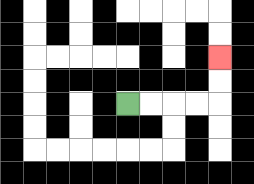{'start': '[5, 4]', 'end': '[9, 2]', 'path_directions': 'R,R,R,R,U,U', 'path_coordinates': '[[5, 4], [6, 4], [7, 4], [8, 4], [9, 4], [9, 3], [9, 2]]'}